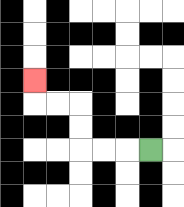{'start': '[6, 6]', 'end': '[1, 3]', 'path_directions': 'L,L,L,U,U,L,L,U', 'path_coordinates': '[[6, 6], [5, 6], [4, 6], [3, 6], [3, 5], [3, 4], [2, 4], [1, 4], [1, 3]]'}